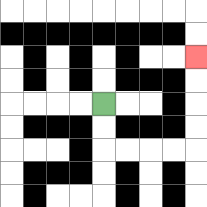{'start': '[4, 4]', 'end': '[8, 2]', 'path_directions': 'D,D,R,R,R,R,U,U,U,U', 'path_coordinates': '[[4, 4], [4, 5], [4, 6], [5, 6], [6, 6], [7, 6], [8, 6], [8, 5], [8, 4], [8, 3], [8, 2]]'}